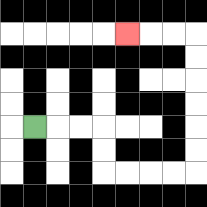{'start': '[1, 5]', 'end': '[5, 1]', 'path_directions': 'R,R,R,D,D,R,R,R,R,U,U,U,U,U,U,L,L,L', 'path_coordinates': '[[1, 5], [2, 5], [3, 5], [4, 5], [4, 6], [4, 7], [5, 7], [6, 7], [7, 7], [8, 7], [8, 6], [8, 5], [8, 4], [8, 3], [8, 2], [8, 1], [7, 1], [6, 1], [5, 1]]'}